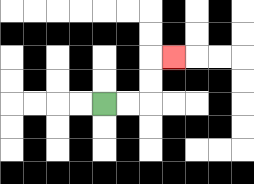{'start': '[4, 4]', 'end': '[7, 2]', 'path_directions': 'R,R,U,U,R', 'path_coordinates': '[[4, 4], [5, 4], [6, 4], [6, 3], [6, 2], [7, 2]]'}